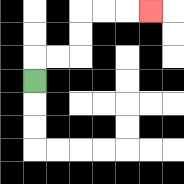{'start': '[1, 3]', 'end': '[6, 0]', 'path_directions': 'U,R,R,U,U,R,R,R', 'path_coordinates': '[[1, 3], [1, 2], [2, 2], [3, 2], [3, 1], [3, 0], [4, 0], [5, 0], [6, 0]]'}